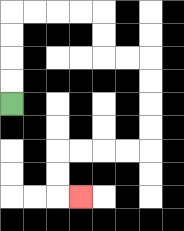{'start': '[0, 4]', 'end': '[3, 8]', 'path_directions': 'U,U,U,U,R,R,R,R,D,D,R,R,D,D,D,D,L,L,L,L,D,D,R', 'path_coordinates': '[[0, 4], [0, 3], [0, 2], [0, 1], [0, 0], [1, 0], [2, 0], [3, 0], [4, 0], [4, 1], [4, 2], [5, 2], [6, 2], [6, 3], [6, 4], [6, 5], [6, 6], [5, 6], [4, 6], [3, 6], [2, 6], [2, 7], [2, 8], [3, 8]]'}